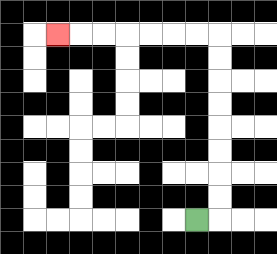{'start': '[8, 9]', 'end': '[2, 1]', 'path_directions': 'R,U,U,U,U,U,U,U,U,L,L,L,L,L,L,L', 'path_coordinates': '[[8, 9], [9, 9], [9, 8], [9, 7], [9, 6], [9, 5], [9, 4], [9, 3], [9, 2], [9, 1], [8, 1], [7, 1], [6, 1], [5, 1], [4, 1], [3, 1], [2, 1]]'}